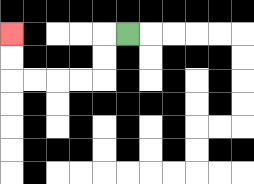{'start': '[5, 1]', 'end': '[0, 1]', 'path_directions': 'L,D,D,L,L,L,L,U,U', 'path_coordinates': '[[5, 1], [4, 1], [4, 2], [4, 3], [3, 3], [2, 3], [1, 3], [0, 3], [0, 2], [0, 1]]'}